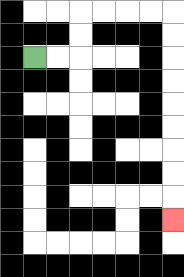{'start': '[1, 2]', 'end': '[7, 9]', 'path_directions': 'R,R,U,U,R,R,R,R,D,D,D,D,D,D,D,D,D', 'path_coordinates': '[[1, 2], [2, 2], [3, 2], [3, 1], [3, 0], [4, 0], [5, 0], [6, 0], [7, 0], [7, 1], [7, 2], [7, 3], [7, 4], [7, 5], [7, 6], [7, 7], [7, 8], [7, 9]]'}